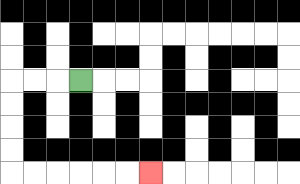{'start': '[3, 3]', 'end': '[6, 7]', 'path_directions': 'L,L,L,D,D,D,D,R,R,R,R,R,R', 'path_coordinates': '[[3, 3], [2, 3], [1, 3], [0, 3], [0, 4], [0, 5], [0, 6], [0, 7], [1, 7], [2, 7], [3, 7], [4, 7], [5, 7], [6, 7]]'}